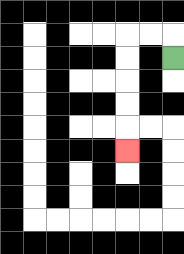{'start': '[7, 2]', 'end': '[5, 6]', 'path_directions': 'U,L,L,D,D,D,D,D', 'path_coordinates': '[[7, 2], [7, 1], [6, 1], [5, 1], [5, 2], [5, 3], [5, 4], [5, 5], [5, 6]]'}